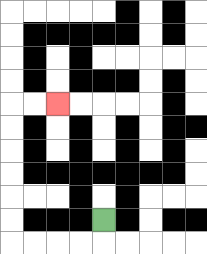{'start': '[4, 9]', 'end': '[2, 4]', 'path_directions': 'D,L,L,L,L,U,U,U,U,U,U,R,R', 'path_coordinates': '[[4, 9], [4, 10], [3, 10], [2, 10], [1, 10], [0, 10], [0, 9], [0, 8], [0, 7], [0, 6], [0, 5], [0, 4], [1, 4], [2, 4]]'}